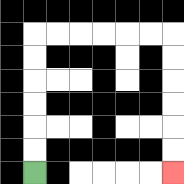{'start': '[1, 7]', 'end': '[7, 7]', 'path_directions': 'U,U,U,U,U,U,R,R,R,R,R,R,D,D,D,D,D,D', 'path_coordinates': '[[1, 7], [1, 6], [1, 5], [1, 4], [1, 3], [1, 2], [1, 1], [2, 1], [3, 1], [4, 1], [5, 1], [6, 1], [7, 1], [7, 2], [7, 3], [7, 4], [7, 5], [7, 6], [7, 7]]'}